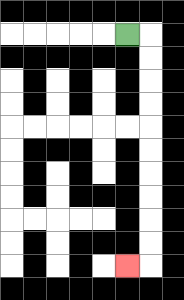{'start': '[5, 1]', 'end': '[5, 11]', 'path_directions': 'R,D,D,D,D,D,D,D,D,D,D,L', 'path_coordinates': '[[5, 1], [6, 1], [6, 2], [6, 3], [6, 4], [6, 5], [6, 6], [6, 7], [6, 8], [6, 9], [6, 10], [6, 11], [5, 11]]'}